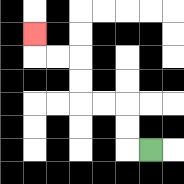{'start': '[6, 6]', 'end': '[1, 1]', 'path_directions': 'L,U,U,L,L,U,U,L,L,U', 'path_coordinates': '[[6, 6], [5, 6], [5, 5], [5, 4], [4, 4], [3, 4], [3, 3], [3, 2], [2, 2], [1, 2], [1, 1]]'}